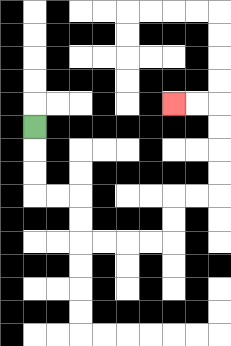{'start': '[1, 5]', 'end': '[7, 4]', 'path_directions': 'D,D,D,R,R,D,D,R,R,R,R,U,U,R,R,U,U,U,U,L,L', 'path_coordinates': '[[1, 5], [1, 6], [1, 7], [1, 8], [2, 8], [3, 8], [3, 9], [3, 10], [4, 10], [5, 10], [6, 10], [7, 10], [7, 9], [7, 8], [8, 8], [9, 8], [9, 7], [9, 6], [9, 5], [9, 4], [8, 4], [7, 4]]'}